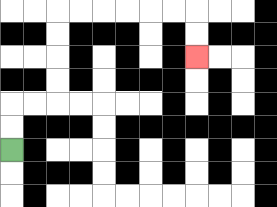{'start': '[0, 6]', 'end': '[8, 2]', 'path_directions': 'U,U,R,R,U,U,U,U,R,R,R,R,R,R,D,D', 'path_coordinates': '[[0, 6], [0, 5], [0, 4], [1, 4], [2, 4], [2, 3], [2, 2], [2, 1], [2, 0], [3, 0], [4, 0], [5, 0], [6, 0], [7, 0], [8, 0], [8, 1], [8, 2]]'}